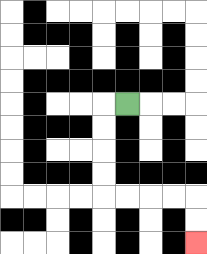{'start': '[5, 4]', 'end': '[8, 10]', 'path_directions': 'L,D,D,D,D,R,R,R,R,D,D', 'path_coordinates': '[[5, 4], [4, 4], [4, 5], [4, 6], [4, 7], [4, 8], [5, 8], [6, 8], [7, 8], [8, 8], [8, 9], [8, 10]]'}